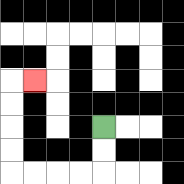{'start': '[4, 5]', 'end': '[1, 3]', 'path_directions': 'D,D,L,L,L,L,U,U,U,U,R', 'path_coordinates': '[[4, 5], [4, 6], [4, 7], [3, 7], [2, 7], [1, 7], [0, 7], [0, 6], [0, 5], [0, 4], [0, 3], [1, 3]]'}